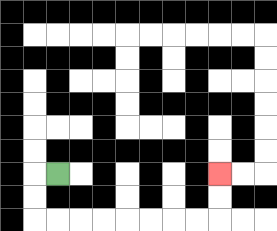{'start': '[2, 7]', 'end': '[9, 7]', 'path_directions': 'L,D,D,R,R,R,R,R,R,R,R,U,U', 'path_coordinates': '[[2, 7], [1, 7], [1, 8], [1, 9], [2, 9], [3, 9], [4, 9], [5, 9], [6, 9], [7, 9], [8, 9], [9, 9], [9, 8], [9, 7]]'}